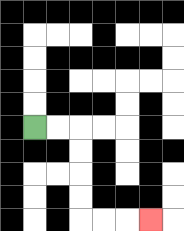{'start': '[1, 5]', 'end': '[6, 9]', 'path_directions': 'R,R,D,D,D,D,R,R,R', 'path_coordinates': '[[1, 5], [2, 5], [3, 5], [3, 6], [3, 7], [3, 8], [3, 9], [4, 9], [5, 9], [6, 9]]'}